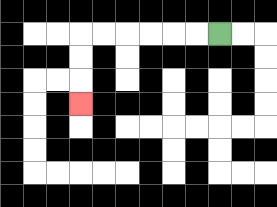{'start': '[9, 1]', 'end': '[3, 4]', 'path_directions': 'L,L,L,L,L,L,D,D,D', 'path_coordinates': '[[9, 1], [8, 1], [7, 1], [6, 1], [5, 1], [4, 1], [3, 1], [3, 2], [3, 3], [3, 4]]'}